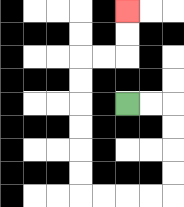{'start': '[5, 4]', 'end': '[5, 0]', 'path_directions': 'R,R,D,D,D,D,L,L,L,L,U,U,U,U,U,U,R,R,U,U', 'path_coordinates': '[[5, 4], [6, 4], [7, 4], [7, 5], [7, 6], [7, 7], [7, 8], [6, 8], [5, 8], [4, 8], [3, 8], [3, 7], [3, 6], [3, 5], [3, 4], [3, 3], [3, 2], [4, 2], [5, 2], [5, 1], [5, 0]]'}